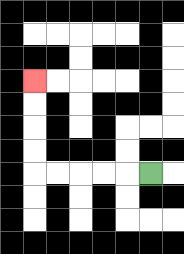{'start': '[6, 7]', 'end': '[1, 3]', 'path_directions': 'L,L,L,L,L,U,U,U,U', 'path_coordinates': '[[6, 7], [5, 7], [4, 7], [3, 7], [2, 7], [1, 7], [1, 6], [1, 5], [1, 4], [1, 3]]'}